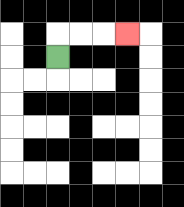{'start': '[2, 2]', 'end': '[5, 1]', 'path_directions': 'U,R,R,R', 'path_coordinates': '[[2, 2], [2, 1], [3, 1], [4, 1], [5, 1]]'}